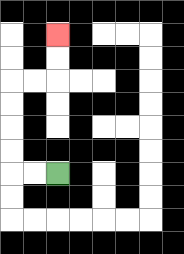{'start': '[2, 7]', 'end': '[2, 1]', 'path_directions': 'L,L,U,U,U,U,R,R,U,U', 'path_coordinates': '[[2, 7], [1, 7], [0, 7], [0, 6], [0, 5], [0, 4], [0, 3], [1, 3], [2, 3], [2, 2], [2, 1]]'}